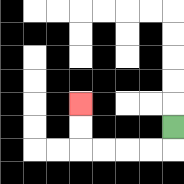{'start': '[7, 5]', 'end': '[3, 4]', 'path_directions': 'D,L,L,L,L,U,U', 'path_coordinates': '[[7, 5], [7, 6], [6, 6], [5, 6], [4, 6], [3, 6], [3, 5], [3, 4]]'}